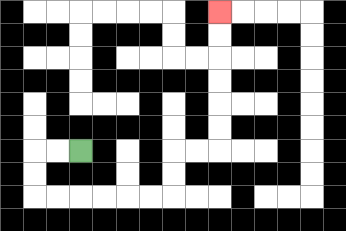{'start': '[3, 6]', 'end': '[9, 0]', 'path_directions': 'L,L,D,D,R,R,R,R,R,R,U,U,R,R,U,U,U,U,U,U', 'path_coordinates': '[[3, 6], [2, 6], [1, 6], [1, 7], [1, 8], [2, 8], [3, 8], [4, 8], [5, 8], [6, 8], [7, 8], [7, 7], [7, 6], [8, 6], [9, 6], [9, 5], [9, 4], [9, 3], [9, 2], [9, 1], [9, 0]]'}